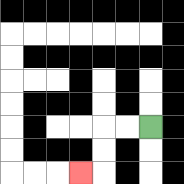{'start': '[6, 5]', 'end': '[3, 7]', 'path_directions': 'L,L,D,D,L', 'path_coordinates': '[[6, 5], [5, 5], [4, 5], [4, 6], [4, 7], [3, 7]]'}